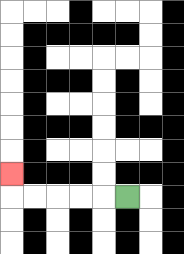{'start': '[5, 8]', 'end': '[0, 7]', 'path_directions': 'L,L,L,L,L,U', 'path_coordinates': '[[5, 8], [4, 8], [3, 8], [2, 8], [1, 8], [0, 8], [0, 7]]'}